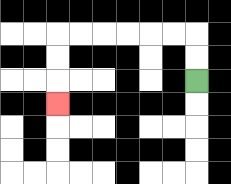{'start': '[8, 3]', 'end': '[2, 4]', 'path_directions': 'U,U,L,L,L,L,L,L,D,D,D', 'path_coordinates': '[[8, 3], [8, 2], [8, 1], [7, 1], [6, 1], [5, 1], [4, 1], [3, 1], [2, 1], [2, 2], [2, 3], [2, 4]]'}